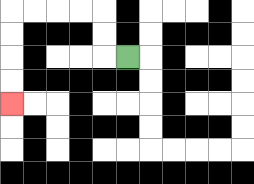{'start': '[5, 2]', 'end': '[0, 4]', 'path_directions': 'L,U,U,L,L,L,L,D,D,D,D', 'path_coordinates': '[[5, 2], [4, 2], [4, 1], [4, 0], [3, 0], [2, 0], [1, 0], [0, 0], [0, 1], [0, 2], [0, 3], [0, 4]]'}